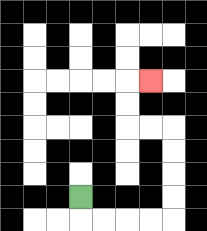{'start': '[3, 8]', 'end': '[6, 3]', 'path_directions': 'D,R,R,R,R,U,U,U,U,L,L,U,U,R', 'path_coordinates': '[[3, 8], [3, 9], [4, 9], [5, 9], [6, 9], [7, 9], [7, 8], [7, 7], [7, 6], [7, 5], [6, 5], [5, 5], [5, 4], [5, 3], [6, 3]]'}